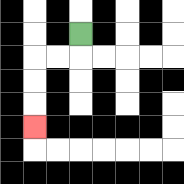{'start': '[3, 1]', 'end': '[1, 5]', 'path_directions': 'D,L,L,D,D,D', 'path_coordinates': '[[3, 1], [3, 2], [2, 2], [1, 2], [1, 3], [1, 4], [1, 5]]'}